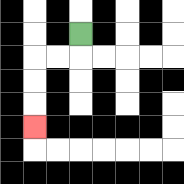{'start': '[3, 1]', 'end': '[1, 5]', 'path_directions': 'D,L,L,D,D,D', 'path_coordinates': '[[3, 1], [3, 2], [2, 2], [1, 2], [1, 3], [1, 4], [1, 5]]'}